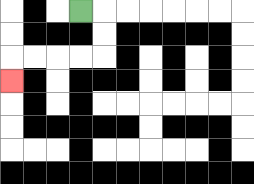{'start': '[3, 0]', 'end': '[0, 3]', 'path_directions': 'R,D,D,L,L,L,L,D', 'path_coordinates': '[[3, 0], [4, 0], [4, 1], [4, 2], [3, 2], [2, 2], [1, 2], [0, 2], [0, 3]]'}